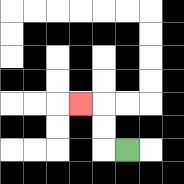{'start': '[5, 6]', 'end': '[3, 4]', 'path_directions': 'L,U,U,L', 'path_coordinates': '[[5, 6], [4, 6], [4, 5], [4, 4], [3, 4]]'}